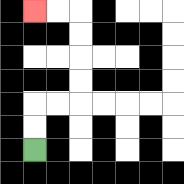{'start': '[1, 6]', 'end': '[1, 0]', 'path_directions': 'U,U,R,R,U,U,U,U,L,L', 'path_coordinates': '[[1, 6], [1, 5], [1, 4], [2, 4], [3, 4], [3, 3], [3, 2], [3, 1], [3, 0], [2, 0], [1, 0]]'}